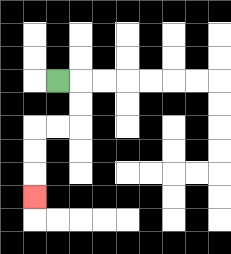{'start': '[2, 3]', 'end': '[1, 8]', 'path_directions': 'R,D,D,L,L,D,D,D', 'path_coordinates': '[[2, 3], [3, 3], [3, 4], [3, 5], [2, 5], [1, 5], [1, 6], [1, 7], [1, 8]]'}